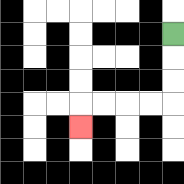{'start': '[7, 1]', 'end': '[3, 5]', 'path_directions': 'D,D,D,L,L,L,L,D', 'path_coordinates': '[[7, 1], [7, 2], [7, 3], [7, 4], [6, 4], [5, 4], [4, 4], [3, 4], [3, 5]]'}